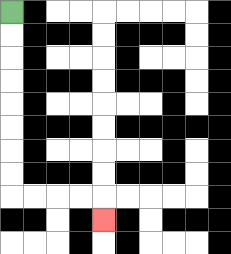{'start': '[0, 0]', 'end': '[4, 9]', 'path_directions': 'D,D,D,D,D,D,D,D,R,R,R,R,D', 'path_coordinates': '[[0, 0], [0, 1], [0, 2], [0, 3], [0, 4], [0, 5], [0, 6], [0, 7], [0, 8], [1, 8], [2, 8], [3, 8], [4, 8], [4, 9]]'}